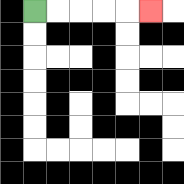{'start': '[1, 0]', 'end': '[6, 0]', 'path_directions': 'R,R,R,R,R', 'path_coordinates': '[[1, 0], [2, 0], [3, 0], [4, 0], [5, 0], [6, 0]]'}